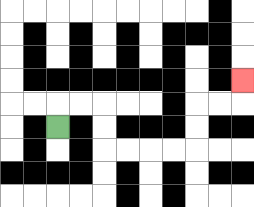{'start': '[2, 5]', 'end': '[10, 3]', 'path_directions': 'U,R,R,D,D,R,R,R,R,U,U,R,R,U', 'path_coordinates': '[[2, 5], [2, 4], [3, 4], [4, 4], [4, 5], [4, 6], [5, 6], [6, 6], [7, 6], [8, 6], [8, 5], [8, 4], [9, 4], [10, 4], [10, 3]]'}